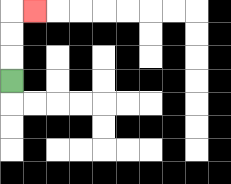{'start': '[0, 3]', 'end': '[1, 0]', 'path_directions': 'U,U,U,R', 'path_coordinates': '[[0, 3], [0, 2], [0, 1], [0, 0], [1, 0]]'}